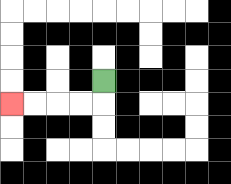{'start': '[4, 3]', 'end': '[0, 4]', 'path_directions': 'D,L,L,L,L', 'path_coordinates': '[[4, 3], [4, 4], [3, 4], [2, 4], [1, 4], [0, 4]]'}